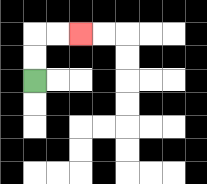{'start': '[1, 3]', 'end': '[3, 1]', 'path_directions': 'U,U,R,R', 'path_coordinates': '[[1, 3], [1, 2], [1, 1], [2, 1], [3, 1]]'}